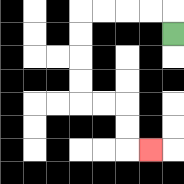{'start': '[7, 1]', 'end': '[6, 6]', 'path_directions': 'U,L,L,L,L,D,D,D,D,R,R,D,D,R', 'path_coordinates': '[[7, 1], [7, 0], [6, 0], [5, 0], [4, 0], [3, 0], [3, 1], [3, 2], [3, 3], [3, 4], [4, 4], [5, 4], [5, 5], [5, 6], [6, 6]]'}